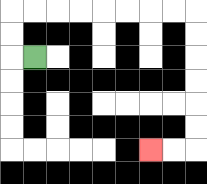{'start': '[1, 2]', 'end': '[6, 6]', 'path_directions': 'L,U,U,R,R,R,R,R,R,R,R,D,D,D,D,D,D,L,L', 'path_coordinates': '[[1, 2], [0, 2], [0, 1], [0, 0], [1, 0], [2, 0], [3, 0], [4, 0], [5, 0], [6, 0], [7, 0], [8, 0], [8, 1], [8, 2], [8, 3], [8, 4], [8, 5], [8, 6], [7, 6], [6, 6]]'}